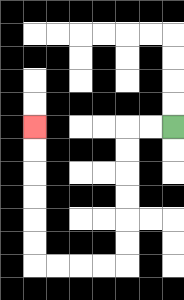{'start': '[7, 5]', 'end': '[1, 5]', 'path_directions': 'L,L,D,D,D,D,D,D,L,L,L,L,U,U,U,U,U,U', 'path_coordinates': '[[7, 5], [6, 5], [5, 5], [5, 6], [5, 7], [5, 8], [5, 9], [5, 10], [5, 11], [4, 11], [3, 11], [2, 11], [1, 11], [1, 10], [1, 9], [1, 8], [1, 7], [1, 6], [1, 5]]'}